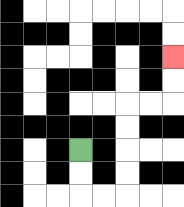{'start': '[3, 6]', 'end': '[7, 2]', 'path_directions': 'D,D,R,R,U,U,U,U,R,R,U,U', 'path_coordinates': '[[3, 6], [3, 7], [3, 8], [4, 8], [5, 8], [5, 7], [5, 6], [5, 5], [5, 4], [6, 4], [7, 4], [7, 3], [7, 2]]'}